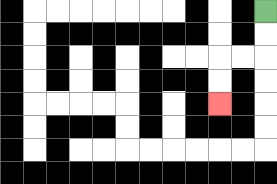{'start': '[11, 0]', 'end': '[9, 4]', 'path_directions': 'D,D,L,L,D,D', 'path_coordinates': '[[11, 0], [11, 1], [11, 2], [10, 2], [9, 2], [9, 3], [9, 4]]'}